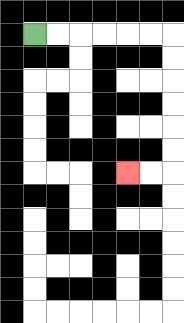{'start': '[1, 1]', 'end': '[5, 7]', 'path_directions': 'R,R,R,R,R,R,D,D,D,D,D,D,L,L', 'path_coordinates': '[[1, 1], [2, 1], [3, 1], [4, 1], [5, 1], [6, 1], [7, 1], [7, 2], [7, 3], [7, 4], [7, 5], [7, 6], [7, 7], [6, 7], [5, 7]]'}